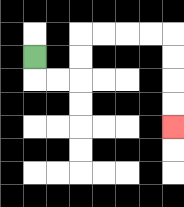{'start': '[1, 2]', 'end': '[7, 5]', 'path_directions': 'D,R,R,U,U,R,R,R,R,D,D,D,D', 'path_coordinates': '[[1, 2], [1, 3], [2, 3], [3, 3], [3, 2], [3, 1], [4, 1], [5, 1], [6, 1], [7, 1], [7, 2], [7, 3], [7, 4], [7, 5]]'}